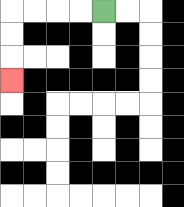{'start': '[4, 0]', 'end': '[0, 3]', 'path_directions': 'L,L,L,L,D,D,D', 'path_coordinates': '[[4, 0], [3, 0], [2, 0], [1, 0], [0, 0], [0, 1], [0, 2], [0, 3]]'}